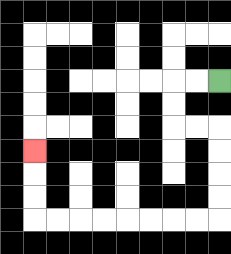{'start': '[9, 3]', 'end': '[1, 6]', 'path_directions': 'L,L,D,D,R,R,D,D,D,D,L,L,L,L,L,L,L,L,U,U,U', 'path_coordinates': '[[9, 3], [8, 3], [7, 3], [7, 4], [7, 5], [8, 5], [9, 5], [9, 6], [9, 7], [9, 8], [9, 9], [8, 9], [7, 9], [6, 9], [5, 9], [4, 9], [3, 9], [2, 9], [1, 9], [1, 8], [1, 7], [1, 6]]'}